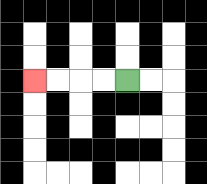{'start': '[5, 3]', 'end': '[1, 3]', 'path_directions': 'L,L,L,L', 'path_coordinates': '[[5, 3], [4, 3], [3, 3], [2, 3], [1, 3]]'}